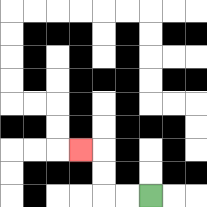{'start': '[6, 8]', 'end': '[3, 6]', 'path_directions': 'L,L,U,U,L', 'path_coordinates': '[[6, 8], [5, 8], [4, 8], [4, 7], [4, 6], [3, 6]]'}